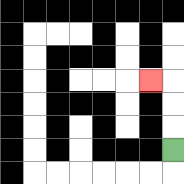{'start': '[7, 6]', 'end': '[6, 3]', 'path_directions': 'U,U,U,L', 'path_coordinates': '[[7, 6], [7, 5], [7, 4], [7, 3], [6, 3]]'}